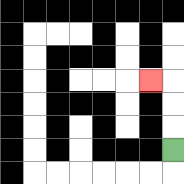{'start': '[7, 6]', 'end': '[6, 3]', 'path_directions': 'U,U,U,L', 'path_coordinates': '[[7, 6], [7, 5], [7, 4], [7, 3], [6, 3]]'}